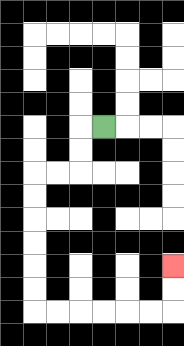{'start': '[4, 5]', 'end': '[7, 11]', 'path_directions': 'L,D,D,L,L,D,D,D,D,D,D,R,R,R,R,R,R,U,U', 'path_coordinates': '[[4, 5], [3, 5], [3, 6], [3, 7], [2, 7], [1, 7], [1, 8], [1, 9], [1, 10], [1, 11], [1, 12], [1, 13], [2, 13], [3, 13], [4, 13], [5, 13], [6, 13], [7, 13], [7, 12], [7, 11]]'}